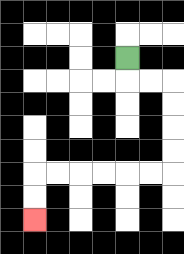{'start': '[5, 2]', 'end': '[1, 9]', 'path_directions': 'D,R,R,D,D,D,D,L,L,L,L,L,L,D,D', 'path_coordinates': '[[5, 2], [5, 3], [6, 3], [7, 3], [7, 4], [7, 5], [7, 6], [7, 7], [6, 7], [5, 7], [4, 7], [3, 7], [2, 7], [1, 7], [1, 8], [1, 9]]'}